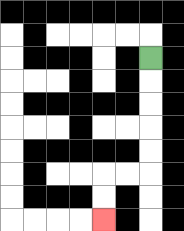{'start': '[6, 2]', 'end': '[4, 9]', 'path_directions': 'D,D,D,D,D,L,L,D,D', 'path_coordinates': '[[6, 2], [6, 3], [6, 4], [6, 5], [6, 6], [6, 7], [5, 7], [4, 7], [4, 8], [4, 9]]'}